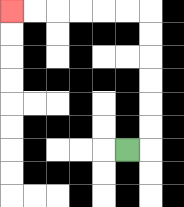{'start': '[5, 6]', 'end': '[0, 0]', 'path_directions': 'R,U,U,U,U,U,U,L,L,L,L,L,L', 'path_coordinates': '[[5, 6], [6, 6], [6, 5], [6, 4], [6, 3], [6, 2], [6, 1], [6, 0], [5, 0], [4, 0], [3, 0], [2, 0], [1, 0], [0, 0]]'}